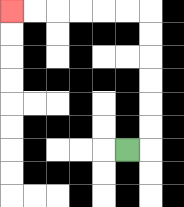{'start': '[5, 6]', 'end': '[0, 0]', 'path_directions': 'R,U,U,U,U,U,U,L,L,L,L,L,L', 'path_coordinates': '[[5, 6], [6, 6], [6, 5], [6, 4], [6, 3], [6, 2], [6, 1], [6, 0], [5, 0], [4, 0], [3, 0], [2, 0], [1, 0], [0, 0]]'}